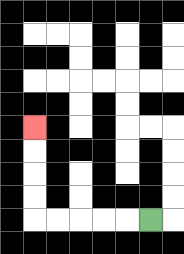{'start': '[6, 9]', 'end': '[1, 5]', 'path_directions': 'L,L,L,L,L,U,U,U,U', 'path_coordinates': '[[6, 9], [5, 9], [4, 9], [3, 9], [2, 9], [1, 9], [1, 8], [1, 7], [1, 6], [1, 5]]'}